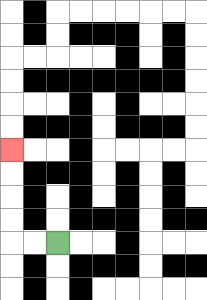{'start': '[2, 10]', 'end': '[0, 6]', 'path_directions': 'L,L,U,U,U,U', 'path_coordinates': '[[2, 10], [1, 10], [0, 10], [0, 9], [0, 8], [0, 7], [0, 6]]'}